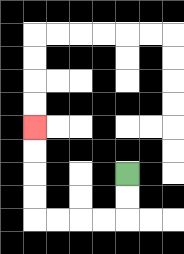{'start': '[5, 7]', 'end': '[1, 5]', 'path_directions': 'D,D,L,L,L,L,U,U,U,U', 'path_coordinates': '[[5, 7], [5, 8], [5, 9], [4, 9], [3, 9], [2, 9], [1, 9], [1, 8], [1, 7], [1, 6], [1, 5]]'}